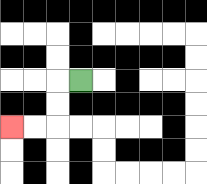{'start': '[3, 3]', 'end': '[0, 5]', 'path_directions': 'L,D,D,L,L', 'path_coordinates': '[[3, 3], [2, 3], [2, 4], [2, 5], [1, 5], [0, 5]]'}